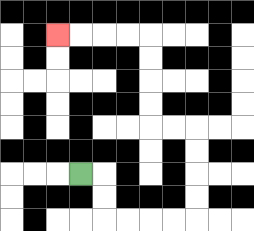{'start': '[3, 7]', 'end': '[2, 1]', 'path_directions': 'R,D,D,R,R,R,R,U,U,U,U,L,L,U,U,U,U,L,L,L,L', 'path_coordinates': '[[3, 7], [4, 7], [4, 8], [4, 9], [5, 9], [6, 9], [7, 9], [8, 9], [8, 8], [8, 7], [8, 6], [8, 5], [7, 5], [6, 5], [6, 4], [6, 3], [6, 2], [6, 1], [5, 1], [4, 1], [3, 1], [2, 1]]'}